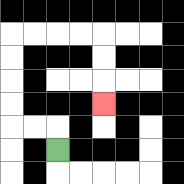{'start': '[2, 6]', 'end': '[4, 4]', 'path_directions': 'U,L,L,U,U,U,U,R,R,R,R,D,D,D', 'path_coordinates': '[[2, 6], [2, 5], [1, 5], [0, 5], [0, 4], [0, 3], [0, 2], [0, 1], [1, 1], [2, 1], [3, 1], [4, 1], [4, 2], [4, 3], [4, 4]]'}